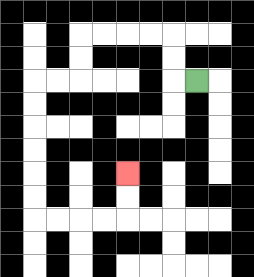{'start': '[8, 3]', 'end': '[5, 7]', 'path_directions': 'L,U,U,L,L,L,L,D,D,L,L,D,D,D,D,D,D,R,R,R,R,U,U', 'path_coordinates': '[[8, 3], [7, 3], [7, 2], [7, 1], [6, 1], [5, 1], [4, 1], [3, 1], [3, 2], [3, 3], [2, 3], [1, 3], [1, 4], [1, 5], [1, 6], [1, 7], [1, 8], [1, 9], [2, 9], [3, 9], [4, 9], [5, 9], [5, 8], [5, 7]]'}